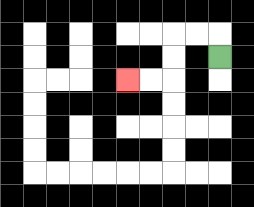{'start': '[9, 2]', 'end': '[5, 3]', 'path_directions': 'U,L,L,D,D,L,L', 'path_coordinates': '[[9, 2], [9, 1], [8, 1], [7, 1], [7, 2], [7, 3], [6, 3], [5, 3]]'}